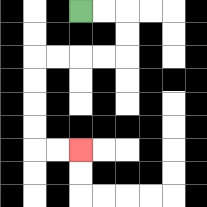{'start': '[3, 0]', 'end': '[3, 6]', 'path_directions': 'R,R,D,D,L,L,L,L,D,D,D,D,R,R', 'path_coordinates': '[[3, 0], [4, 0], [5, 0], [5, 1], [5, 2], [4, 2], [3, 2], [2, 2], [1, 2], [1, 3], [1, 4], [1, 5], [1, 6], [2, 6], [3, 6]]'}